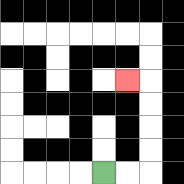{'start': '[4, 7]', 'end': '[5, 3]', 'path_directions': 'R,R,U,U,U,U,L', 'path_coordinates': '[[4, 7], [5, 7], [6, 7], [6, 6], [6, 5], [6, 4], [6, 3], [5, 3]]'}